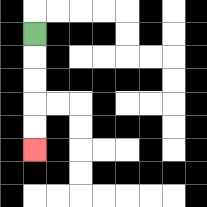{'start': '[1, 1]', 'end': '[1, 6]', 'path_directions': 'D,D,D,D,D', 'path_coordinates': '[[1, 1], [1, 2], [1, 3], [1, 4], [1, 5], [1, 6]]'}